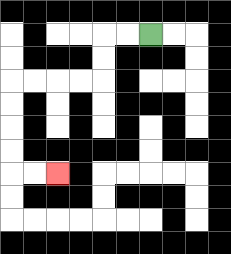{'start': '[6, 1]', 'end': '[2, 7]', 'path_directions': 'L,L,D,D,L,L,L,L,D,D,D,D,R,R', 'path_coordinates': '[[6, 1], [5, 1], [4, 1], [4, 2], [4, 3], [3, 3], [2, 3], [1, 3], [0, 3], [0, 4], [0, 5], [0, 6], [0, 7], [1, 7], [2, 7]]'}